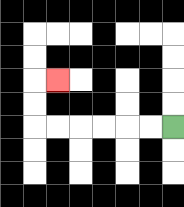{'start': '[7, 5]', 'end': '[2, 3]', 'path_directions': 'L,L,L,L,L,L,U,U,R', 'path_coordinates': '[[7, 5], [6, 5], [5, 5], [4, 5], [3, 5], [2, 5], [1, 5], [1, 4], [1, 3], [2, 3]]'}